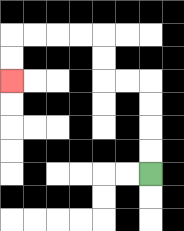{'start': '[6, 7]', 'end': '[0, 3]', 'path_directions': 'U,U,U,U,L,L,U,U,L,L,L,L,D,D', 'path_coordinates': '[[6, 7], [6, 6], [6, 5], [6, 4], [6, 3], [5, 3], [4, 3], [4, 2], [4, 1], [3, 1], [2, 1], [1, 1], [0, 1], [0, 2], [0, 3]]'}